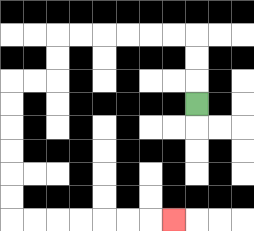{'start': '[8, 4]', 'end': '[7, 9]', 'path_directions': 'U,U,U,L,L,L,L,L,L,D,D,L,L,D,D,D,D,D,D,R,R,R,R,R,R,R', 'path_coordinates': '[[8, 4], [8, 3], [8, 2], [8, 1], [7, 1], [6, 1], [5, 1], [4, 1], [3, 1], [2, 1], [2, 2], [2, 3], [1, 3], [0, 3], [0, 4], [0, 5], [0, 6], [0, 7], [0, 8], [0, 9], [1, 9], [2, 9], [3, 9], [4, 9], [5, 9], [6, 9], [7, 9]]'}